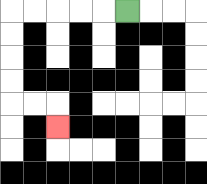{'start': '[5, 0]', 'end': '[2, 5]', 'path_directions': 'L,L,L,L,L,D,D,D,D,R,R,D', 'path_coordinates': '[[5, 0], [4, 0], [3, 0], [2, 0], [1, 0], [0, 0], [0, 1], [0, 2], [0, 3], [0, 4], [1, 4], [2, 4], [2, 5]]'}